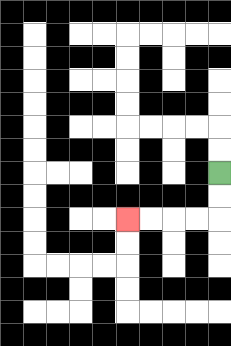{'start': '[9, 7]', 'end': '[5, 9]', 'path_directions': 'D,D,L,L,L,L', 'path_coordinates': '[[9, 7], [9, 8], [9, 9], [8, 9], [7, 9], [6, 9], [5, 9]]'}